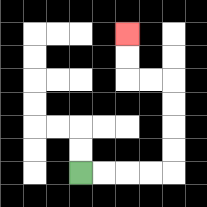{'start': '[3, 7]', 'end': '[5, 1]', 'path_directions': 'R,R,R,R,U,U,U,U,L,L,U,U', 'path_coordinates': '[[3, 7], [4, 7], [5, 7], [6, 7], [7, 7], [7, 6], [7, 5], [7, 4], [7, 3], [6, 3], [5, 3], [5, 2], [5, 1]]'}